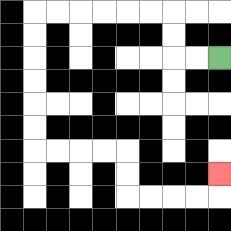{'start': '[9, 2]', 'end': '[9, 7]', 'path_directions': 'L,L,U,U,L,L,L,L,L,L,D,D,D,D,D,D,R,R,R,R,D,D,R,R,R,R,U', 'path_coordinates': '[[9, 2], [8, 2], [7, 2], [7, 1], [7, 0], [6, 0], [5, 0], [4, 0], [3, 0], [2, 0], [1, 0], [1, 1], [1, 2], [1, 3], [1, 4], [1, 5], [1, 6], [2, 6], [3, 6], [4, 6], [5, 6], [5, 7], [5, 8], [6, 8], [7, 8], [8, 8], [9, 8], [9, 7]]'}